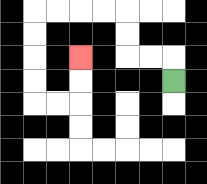{'start': '[7, 3]', 'end': '[3, 2]', 'path_directions': 'U,L,L,U,U,L,L,L,L,D,D,D,D,R,R,U,U', 'path_coordinates': '[[7, 3], [7, 2], [6, 2], [5, 2], [5, 1], [5, 0], [4, 0], [3, 0], [2, 0], [1, 0], [1, 1], [1, 2], [1, 3], [1, 4], [2, 4], [3, 4], [3, 3], [3, 2]]'}